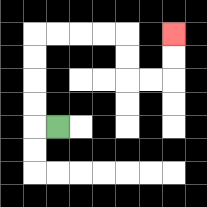{'start': '[2, 5]', 'end': '[7, 1]', 'path_directions': 'L,U,U,U,U,R,R,R,R,D,D,R,R,U,U', 'path_coordinates': '[[2, 5], [1, 5], [1, 4], [1, 3], [1, 2], [1, 1], [2, 1], [3, 1], [4, 1], [5, 1], [5, 2], [5, 3], [6, 3], [7, 3], [7, 2], [7, 1]]'}